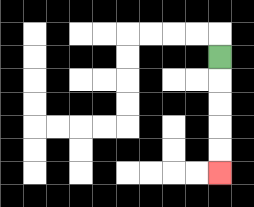{'start': '[9, 2]', 'end': '[9, 7]', 'path_directions': 'D,D,D,D,D', 'path_coordinates': '[[9, 2], [9, 3], [9, 4], [9, 5], [9, 6], [9, 7]]'}